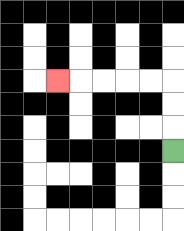{'start': '[7, 6]', 'end': '[2, 3]', 'path_directions': 'U,U,U,L,L,L,L,L', 'path_coordinates': '[[7, 6], [7, 5], [7, 4], [7, 3], [6, 3], [5, 3], [4, 3], [3, 3], [2, 3]]'}